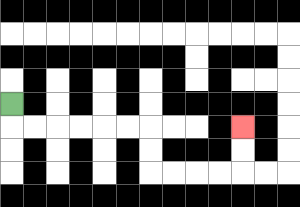{'start': '[0, 4]', 'end': '[10, 5]', 'path_directions': 'D,R,R,R,R,R,R,D,D,R,R,R,R,U,U', 'path_coordinates': '[[0, 4], [0, 5], [1, 5], [2, 5], [3, 5], [4, 5], [5, 5], [6, 5], [6, 6], [6, 7], [7, 7], [8, 7], [9, 7], [10, 7], [10, 6], [10, 5]]'}